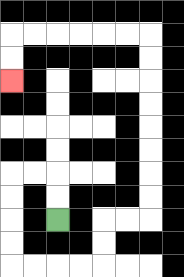{'start': '[2, 9]', 'end': '[0, 3]', 'path_directions': 'U,U,L,L,D,D,D,D,R,R,R,R,U,U,R,R,U,U,U,U,U,U,U,U,L,L,L,L,L,L,D,D', 'path_coordinates': '[[2, 9], [2, 8], [2, 7], [1, 7], [0, 7], [0, 8], [0, 9], [0, 10], [0, 11], [1, 11], [2, 11], [3, 11], [4, 11], [4, 10], [4, 9], [5, 9], [6, 9], [6, 8], [6, 7], [6, 6], [6, 5], [6, 4], [6, 3], [6, 2], [6, 1], [5, 1], [4, 1], [3, 1], [2, 1], [1, 1], [0, 1], [0, 2], [0, 3]]'}